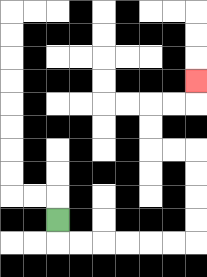{'start': '[2, 9]', 'end': '[8, 3]', 'path_directions': 'D,R,R,R,R,R,R,U,U,U,U,L,L,U,U,R,R,U', 'path_coordinates': '[[2, 9], [2, 10], [3, 10], [4, 10], [5, 10], [6, 10], [7, 10], [8, 10], [8, 9], [8, 8], [8, 7], [8, 6], [7, 6], [6, 6], [6, 5], [6, 4], [7, 4], [8, 4], [8, 3]]'}